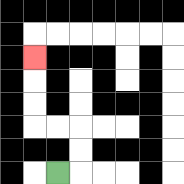{'start': '[2, 7]', 'end': '[1, 2]', 'path_directions': 'R,U,U,L,L,U,U,U', 'path_coordinates': '[[2, 7], [3, 7], [3, 6], [3, 5], [2, 5], [1, 5], [1, 4], [1, 3], [1, 2]]'}